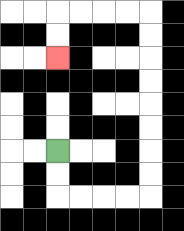{'start': '[2, 6]', 'end': '[2, 2]', 'path_directions': 'D,D,R,R,R,R,U,U,U,U,U,U,U,U,L,L,L,L,D,D', 'path_coordinates': '[[2, 6], [2, 7], [2, 8], [3, 8], [4, 8], [5, 8], [6, 8], [6, 7], [6, 6], [6, 5], [6, 4], [6, 3], [6, 2], [6, 1], [6, 0], [5, 0], [4, 0], [3, 0], [2, 0], [2, 1], [2, 2]]'}